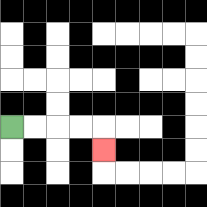{'start': '[0, 5]', 'end': '[4, 6]', 'path_directions': 'R,R,R,R,D', 'path_coordinates': '[[0, 5], [1, 5], [2, 5], [3, 5], [4, 5], [4, 6]]'}